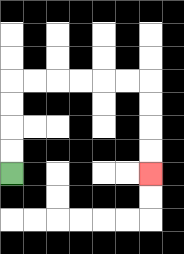{'start': '[0, 7]', 'end': '[6, 7]', 'path_directions': 'U,U,U,U,R,R,R,R,R,R,D,D,D,D', 'path_coordinates': '[[0, 7], [0, 6], [0, 5], [0, 4], [0, 3], [1, 3], [2, 3], [3, 3], [4, 3], [5, 3], [6, 3], [6, 4], [6, 5], [6, 6], [6, 7]]'}